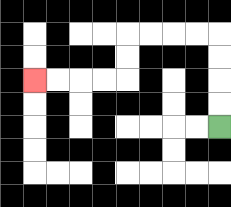{'start': '[9, 5]', 'end': '[1, 3]', 'path_directions': 'U,U,U,U,L,L,L,L,D,D,L,L,L,L', 'path_coordinates': '[[9, 5], [9, 4], [9, 3], [9, 2], [9, 1], [8, 1], [7, 1], [6, 1], [5, 1], [5, 2], [5, 3], [4, 3], [3, 3], [2, 3], [1, 3]]'}